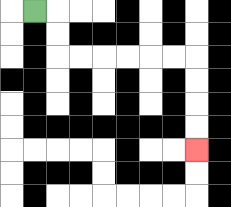{'start': '[1, 0]', 'end': '[8, 6]', 'path_directions': 'R,D,D,R,R,R,R,R,R,D,D,D,D', 'path_coordinates': '[[1, 0], [2, 0], [2, 1], [2, 2], [3, 2], [4, 2], [5, 2], [6, 2], [7, 2], [8, 2], [8, 3], [8, 4], [8, 5], [8, 6]]'}